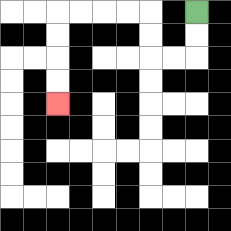{'start': '[8, 0]', 'end': '[2, 4]', 'path_directions': 'D,D,L,L,U,U,L,L,L,L,D,D,D,D', 'path_coordinates': '[[8, 0], [8, 1], [8, 2], [7, 2], [6, 2], [6, 1], [6, 0], [5, 0], [4, 0], [3, 0], [2, 0], [2, 1], [2, 2], [2, 3], [2, 4]]'}